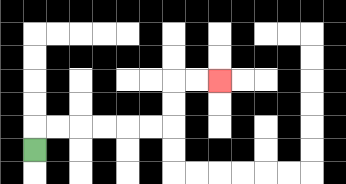{'start': '[1, 6]', 'end': '[9, 3]', 'path_directions': 'U,R,R,R,R,R,R,U,U,R,R', 'path_coordinates': '[[1, 6], [1, 5], [2, 5], [3, 5], [4, 5], [5, 5], [6, 5], [7, 5], [7, 4], [7, 3], [8, 3], [9, 3]]'}